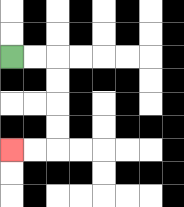{'start': '[0, 2]', 'end': '[0, 6]', 'path_directions': 'R,R,D,D,D,D,L,L', 'path_coordinates': '[[0, 2], [1, 2], [2, 2], [2, 3], [2, 4], [2, 5], [2, 6], [1, 6], [0, 6]]'}